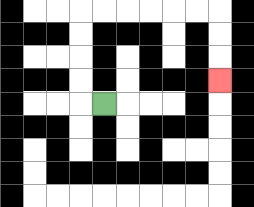{'start': '[4, 4]', 'end': '[9, 3]', 'path_directions': 'L,U,U,U,U,R,R,R,R,R,R,D,D,D', 'path_coordinates': '[[4, 4], [3, 4], [3, 3], [3, 2], [3, 1], [3, 0], [4, 0], [5, 0], [6, 0], [7, 0], [8, 0], [9, 0], [9, 1], [9, 2], [9, 3]]'}